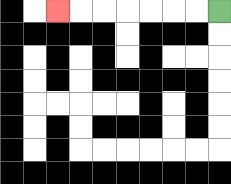{'start': '[9, 0]', 'end': '[2, 0]', 'path_directions': 'L,L,L,L,L,L,L', 'path_coordinates': '[[9, 0], [8, 0], [7, 0], [6, 0], [5, 0], [4, 0], [3, 0], [2, 0]]'}